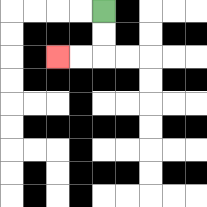{'start': '[4, 0]', 'end': '[2, 2]', 'path_directions': 'D,D,L,L', 'path_coordinates': '[[4, 0], [4, 1], [4, 2], [3, 2], [2, 2]]'}